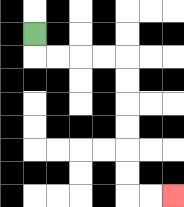{'start': '[1, 1]', 'end': '[7, 8]', 'path_directions': 'D,R,R,R,R,D,D,D,D,D,D,R,R', 'path_coordinates': '[[1, 1], [1, 2], [2, 2], [3, 2], [4, 2], [5, 2], [5, 3], [5, 4], [5, 5], [5, 6], [5, 7], [5, 8], [6, 8], [7, 8]]'}